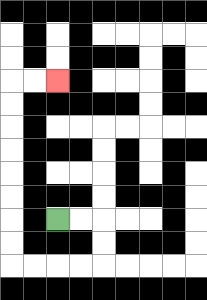{'start': '[2, 9]', 'end': '[2, 3]', 'path_directions': 'R,R,D,D,L,L,L,L,U,U,U,U,U,U,U,U,R,R', 'path_coordinates': '[[2, 9], [3, 9], [4, 9], [4, 10], [4, 11], [3, 11], [2, 11], [1, 11], [0, 11], [0, 10], [0, 9], [0, 8], [0, 7], [0, 6], [0, 5], [0, 4], [0, 3], [1, 3], [2, 3]]'}